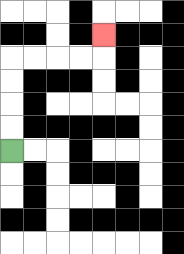{'start': '[0, 6]', 'end': '[4, 1]', 'path_directions': 'U,U,U,U,R,R,R,R,U', 'path_coordinates': '[[0, 6], [0, 5], [0, 4], [0, 3], [0, 2], [1, 2], [2, 2], [3, 2], [4, 2], [4, 1]]'}